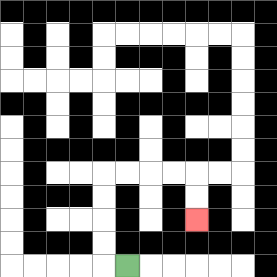{'start': '[5, 11]', 'end': '[8, 9]', 'path_directions': 'L,U,U,U,U,R,R,R,R,D,D', 'path_coordinates': '[[5, 11], [4, 11], [4, 10], [4, 9], [4, 8], [4, 7], [5, 7], [6, 7], [7, 7], [8, 7], [8, 8], [8, 9]]'}